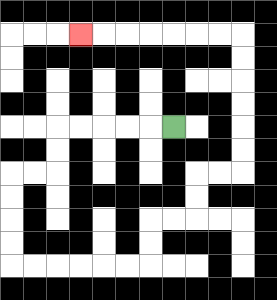{'start': '[7, 5]', 'end': '[3, 1]', 'path_directions': 'L,L,L,L,L,D,D,L,L,D,D,D,D,R,R,R,R,R,R,U,U,R,R,U,U,R,R,U,U,U,U,U,U,L,L,L,L,L,L,L', 'path_coordinates': '[[7, 5], [6, 5], [5, 5], [4, 5], [3, 5], [2, 5], [2, 6], [2, 7], [1, 7], [0, 7], [0, 8], [0, 9], [0, 10], [0, 11], [1, 11], [2, 11], [3, 11], [4, 11], [5, 11], [6, 11], [6, 10], [6, 9], [7, 9], [8, 9], [8, 8], [8, 7], [9, 7], [10, 7], [10, 6], [10, 5], [10, 4], [10, 3], [10, 2], [10, 1], [9, 1], [8, 1], [7, 1], [6, 1], [5, 1], [4, 1], [3, 1]]'}